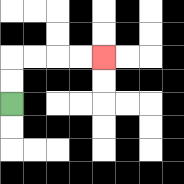{'start': '[0, 4]', 'end': '[4, 2]', 'path_directions': 'U,U,R,R,R,R', 'path_coordinates': '[[0, 4], [0, 3], [0, 2], [1, 2], [2, 2], [3, 2], [4, 2]]'}